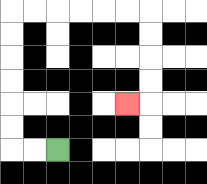{'start': '[2, 6]', 'end': '[5, 4]', 'path_directions': 'L,L,U,U,U,U,U,U,R,R,R,R,R,R,D,D,D,D,L', 'path_coordinates': '[[2, 6], [1, 6], [0, 6], [0, 5], [0, 4], [0, 3], [0, 2], [0, 1], [0, 0], [1, 0], [2, 0], [3, 0], [4, 0], [5, 0], [6, 0], [6, 1], [6, 2], [6, 3], [6, 4], [5, 4]]'}